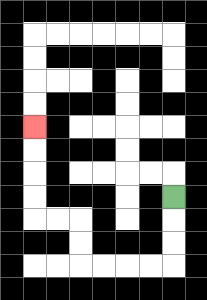{'start': '[7, 8]', 'end': '[1, 5]', 'path_directions': 'D,D,D,L,L,L,L,U,U,L,L,U,U,U,U', 'path_coordinates': '[[7, 8], [7, 9], [7, 10], [7, 11], [6, 11], [5, 11], [4, 11], [3, 11], [3, 10], [3, 9], [2, 9], [1, 9], [1, 8], [1, 7], [1, 6], [1, 5]]'}